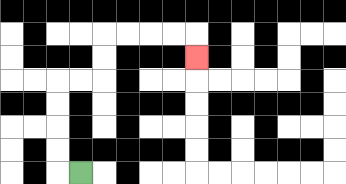{'start': '[3, 7]', 'end': '[8, 2]', 'path_directions': 'L,U,U,U,U,R,R,U,U,R,R,R,R,D', 'path_coordinates': '[[3, 7], [2, 7], [2, 6], [2, 5], [2, 4], [2, 3], [3, 3], [4, 3], [4, 2], [4, 1], [5, 1], [6, 1], [7, 1], [8, 1], [8, 2]]'}